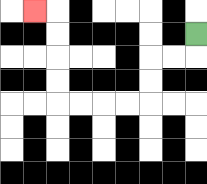{'start': '[8, 1]', 'end': '[1, 0]', 'path_directions': 'D,L,L,D,D,L,L,L,L,U,U,U,U,L', 'path_coordinates': '[[8, 1], [8, 2], [7, 2], [6, 2], [6, 3], [6, 4], [5, 4], [4, 4], [3, 4], [2, 4], [2, 3], [2, 2], [2, 1], [2, 0], [1, 0]]'}